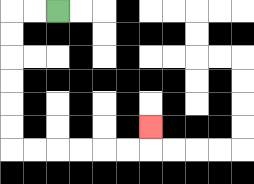{'start': '[2, 0]', 'end': '[6, 5]', 'path_directions': 'L,L,D,D,D,D,D,D,R,R,R,R,R,R,U', 'path_coordinates': '[[2, 0], [1, 0], [0, 0], [0, 1], [0, 2], [0, 3], [0, 4], [0, 5], [0, 6], [1, 6], [2, 6], [3, 6], [4, 6], [5, 6], [6, 6], [6, 5]]'}